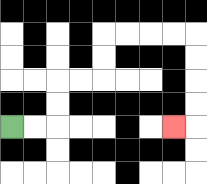{'start': '[0, 5]', 'end': '[7, 5]', 'path_directions': 'R,R,U,U,R,R,U,U,R,R,R,R,D,D,D,D,L', 'path_coordinates': '[[0, 5], [1, 5], [2, 5], [2, 4], [2, 3], [3, 3], [4, 3], [4, 2], [4, 1], [5, 1], [6, 1], [7, 1], [8, 1], [8, 2], [8, 3], [8, 4], [8, 5], [7, 5]]'}